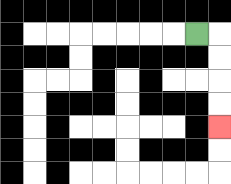{'start': '[8, 1]', 'end': '[9, 5]', 'path_directions': 'R,D,D,D,D', 'path_coordinates': '[[8, 1], [9, 1], [9, 2], [9, 3], [9, 4], [9, 5]]'}